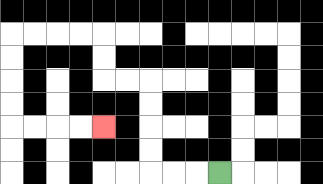{'start': '[9, 7]', 'end': '[4, 5]', 'path_directions': 'L,L,L,U,U,U,U,L,L,U,U,L,L,L,L,D,D,D,D,R,R,R,R', 'path_coordinates': '[[9, 7], [8, 7], [7, 7], [6, 7], [6, 6], [6, 5], [6, 4], [6, 3], [5, 3], [4, 3], [4, 2], [4, 1], [3, 1], [2, 1], [1, 1], [0, 1], [0, 2], [0, 3], [0, 4], [0, 5], [1, 5], [2, 5], [3, 5], [4, 5]]'}